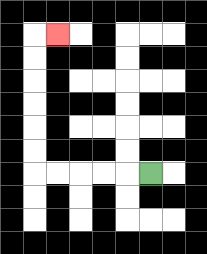{'start': '[6, 7]', 'end': '[2, 1]', 'path_directions': 'L,L,L,L,L,U,U,U,U,U,U,R', 'path_coordinates': '[[6, 7], [5, 7], [4, 7], [3, 7], [2, 7], [1, 7], [1, 6], [1, 5], [1, 4], [1, 3], [1, 2], [1, 1], [2, 1]]'}